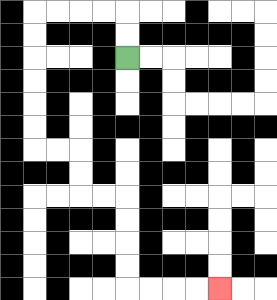{'start': '[5, 2]', 'end': '[9, 12]', 'path_directions': 'U,U,L,L,L,L,D,D,D,D,D,D,R,R,D,D,R,R,D,D,D,D,R,R,R,R', 'path_coordinates': '[[5, 2], [5, 1], [5, 0], [4, 0], [3, 0], [2, 0], [1, 0], [1, 1], [1, 2], [1, 3], [1, 4], [1, 5], [1, 6], [2, 6], [3, 6], [3, 7], [3, 8], [4, 8], [5, 8], [5, 9], [5, 10], [5, 11], [5, 12], [6, 12], [7, 12], [8, 12], [9, 12]]'}